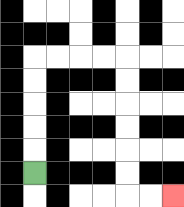{'start': '[1, 7]', 'end': '[7, 8]', 'path_directions': 'U,U,U,U,U,R,R,R,R,D,D,D,D,D,D,R,R', 'path_coordinates': '[[1, 7], [1, 6], [1, 5], [1, 4], [1, 3], [1, 2], [2, 2], [3, 2], [4, 2], [5, 2], [5, 3], [5, 4], [5, 5], [5, 6], [5, 7], [5, 8], [6, 8], [7, 8]]'}